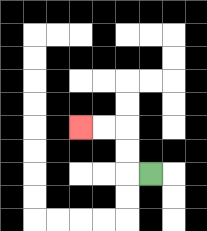{'start': '[6, 7]', 'end': '[3, 5]', 'path_directions': 'L,U,U,L,L', 'path_coordinates': '[[6, 7], [5, 7], [5, 6], [5, 5], [4, 5], [3, 5]]'}